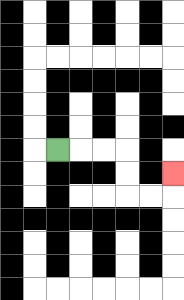{'start': '[2, 6]', 'end': '[7, 7]', 'path_directions': 'R,R,R,D,D,R,R,U', 'path_coordinates': '[[2, 6], [3, 6], [4, 6], [5, 6], [5, 7], [5, 8], [6, 8], [7, 8], [7, 7]]'}